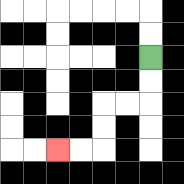{'start': '[6, 2]', 'end': '[2, 6]', 'path_directions': 'D,D,L,L,D,D,L,L', 'path_coordinates': '[[6, 2], [6, 3], [6, 4], [5, 4], [4, 4], [4, 5], [4, 6], [3, 6], [2, 6]]'}